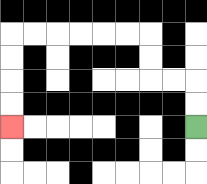{'start': '[8, 5]', 'end': '[0, 5]', 'path_directions': 'U,U,L,L,U,U,L,L,L,L,L,L,D,D,D,D', 'path_coordinates': '[[8, 5], [8, 4], [8, 3], [7, 3], [6, 3], [6, 2], [6, 1], [5, 1], [4, 1], [3, 1], [2, 1], [1, 1], [0, 1], [0, 2], [0, 3], [0, 4], [0, 5]]'}